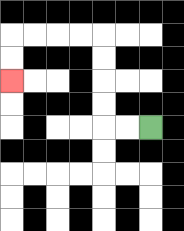{'start': '[6, 5]', 'end': '[0, 3]', 'path_directions': 'L,L,U,U,U,U,L,L,L,L,D,D', 'path_coordinates': '[[6, 5], [5, 5], [4, 5], [4, 4], [4, 3], [4, 2], [4, 1], [3, 1], [2, 1], [1, 1], [0, 1], [0, 2], [0, 3]]'}